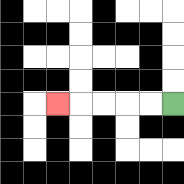{'start': '[7, 4]', 'end': '[2, 4]', 'path_directions': 'L,L,L,L,L', 'path_coordinates': '[[7, 4], [6, 4], [5, 4], [4, 4], [3, 4], [2, 4]]'}